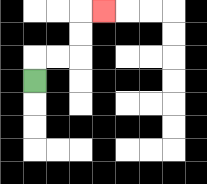{'start': '[1, 3]', 'end': '[4, 0]', 'path_directions': 'U,R,R,U,U,R', 'path_coordinates': '[[1, 3], [1, 2], [2, 2], [3, 2], [3, 1], [3, 0], [4, 0]]'}